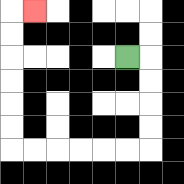{'start': '[5, 2]', 'end': '[1, 0]', 'path_directions': 'R,D,D,D,D,L,L,L,L,L,L,U,U,U,U,U,U,R', 'path_coordinates': '[[5, 2], [6, 2], [6, 3], [6, 4], [6, 5], [6, 6], [5, 6], [4, 6], [3, 6], [2, 6], [1, 6], [0, 6], [0, 5], [0, 4], [0, 3], [0, 2], [0, 1], [0, 0], [1, 0]]'}